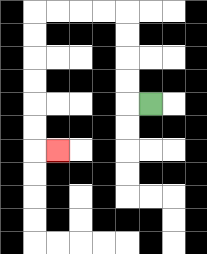{'start': '[6, 4]', 'end': '[2, 6]', 'path_directions': 'L,U,U,U,U,L,L,L,L,D,D,D,D,D,D,R', 'path_coordinates': '[[6, 4], [5, 4], [5, 3], [5, 2], [5, 1], [5, 0], [4, 0], [3, 0], [2, 0], [1, 0], [1, 1], [1, 2], [1, 3], [1, 4], [1, 5], [1, 6], [2, 6]]'}